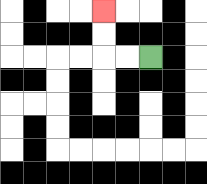{'start': '[6, 2]', 'end': '[4, 0]', 'path_directions': 'L,L,U,U', 'path_coordinates': '[[6, 2], [5, 2], [4, 2], [4, 1], [4, 0]]'}